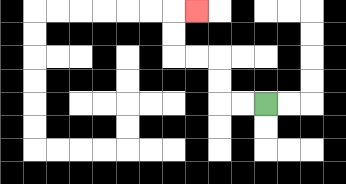{'start': '[11, 4]', 'end': '[8, 0]', 'path_directions': 'L,L,U,U,L,L,U,U,R', 'path_coordinates': '[[11, 4], [10, 4], [9, 4], [9, 3], [9, 2], [8, 2], [7, 2], [7, 1], [7, 0], [8, 0]]'}